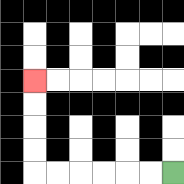{'start': '[7, 7]', 'end': '[1, 3]', 'path_directions': 'L,L,L,L,L,L,U,U,U,U', 'path_coordinates': '[[7, 7], [6, 7], [5, 7], [4, 7], [3, 7], [2, 7], [1, 7], [1, 6], [1, 5], [1, 4], [1, 3]]'}